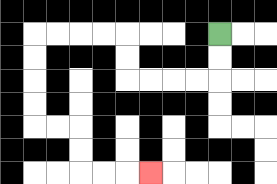{'start': '[9, 1]', 'end': '[6, 7]', 'path_directions': 'D,D,L,L,L,L,U,U,L,L,L,L,D,D,D,D,R,R,D,D,R,R,R', 'path_coordinates': '[[9, 1], [9, 2], [9, 3], [8, 3], [7, 3], [6, 3], [5, 3], [5, 2], [5, 1], [4, 1], [3, 1], [2, 1], [1, 1], [1, 2], [1, 3], [1, 4], [1, 5], [2, 5], [3, 5], [3, 6], [3, 7], [4, 7], [5, 7], [6, 7]]'}